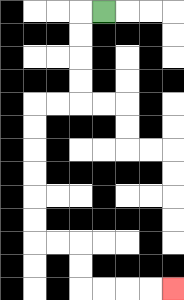{'start': '[4, 0]', 'end': '[7, 12]', 'path_directions': 'L,D,D,D,D,L,L,D,D,D,D,D,D,R,R,D,D,R,R,R,R', 'path_coordinates': '[[4, 0], [3, 0], [3, 1], [3, 2], [3, 3], [3, 4], [2, 4], [1, 4], [1, 5], [1, 6], [1, 7], [1, 8], [1, 9], [1, 10], [2, 10], [3, 10], [3, 11], [3, 12], [4, 12], [5, 12], [6, 12], [7, 12]]'}